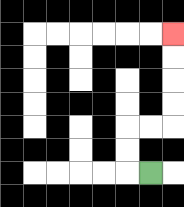{'start': '[6, 7]', 'end': '[7, 1]', 'path_directions': 'L,U,U,R,R,U,U,U,U', 'path_coordinates': '[[6, 7], [5, 7], [5, 6], [5, 5], [6, 5], [7, 5], [7, 4], [7, 3], [7, 2], [7, 1]]'}